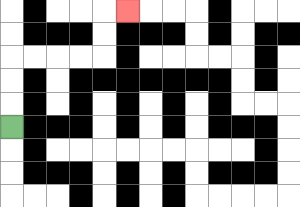{'start': '[0, 5]', 'end': '[5, 0]', 'path_directions': 'U,U,U,R,R,R,R,U,U,R', 'path_coordinates': '[[0, 5], [0, 4], [0, 3], [0, 2], [1, 2], [2, 2], [3, 2], [4, 2], [4, 1], [4, 0], [5, 0]]'}